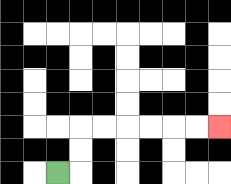{'start': '[2, 7]', 'end': '[9, 5]', 'path_directions': 'R,U,U,R,R,R,R,R,R', 'path_coordinates': '[[2, 7], [3, 7], [3, 6], [3, 5], [4, 5], [5, 5], [6, 5], [7, 5], [8, 5], [9, 5]]'}